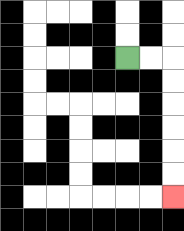{'start': '[5, 2]', 'end': '[7, 8]', 'path_directions': 'R,R,D,D,D,D,D,D', 'path_coordinates': '[[5, 2], [6, 2], [7, 2], [7, 3], [7, 4], [7, 5], [7, 6], [7, 7], [7, 8]]'}